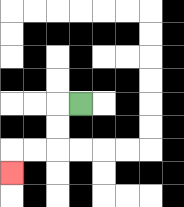{'start': '[3, 4]', 'end': '[0, 7]', 'path_directions': 'L,D,D,L,L,D', 'path_coordinates': '[[3, 4], [2, 4], [2, 5], [2, 6], [1, 6], [0, 6], [0, 7]]'}